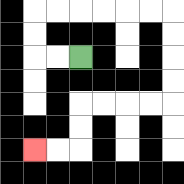{'start': '[3, 2]', 'end': '[1, 6]', 'path_directions': 'L,L,U,U,R,R,R,R,R,R,D,D,D,D,L,L,L,L,D,D,L,L', 'path_coordinates': '[[3, 2], [2, 2], [1, 2], [1, 1], [1, 0], [2, 0], [3, 0], [4, 0], [5, 0], [6, 0], [7, 0], [7, 1], [7, 2], [7, 3], [7, 4], [6, 4], [5, 4], [4, 4], [3, 4], [3, 5], [3, 6], [2, 6], [1, 6]]'}